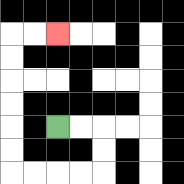{'start': '[2, 5]', 'end': '[2, 1]', 'path_directions': 'R,R,D,D,L,L,L,L,U,U,U,U,U,U,R,R', 'path_coordinates': '[[2, 5], [3, 5], [4, 5], [4, 6], [4, 7], [3, 7], [2, 7], [1, 7], [0, 7], [0, 6], [0, 5], [0, 4], [0, 3], [0, 2], [0, 1], [1, 1], [2, 1]]'}